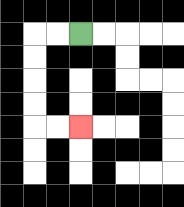{'start': '[3, 1]', 'end': '[3, 5]', 'path_directions': 'L,L,D,D,D,D,R,R', 'path_coordinates': '[[3, 1], [2, 1], [1, 1], [1, 2], [1, 3], [1, 4], [1, 5], [2, 5], [3, 5]]'}